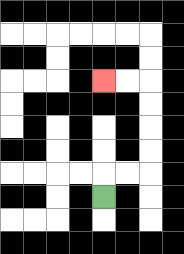{'start': '[4, 8]', 'end': '[4, 3]', 'path_directions': 'U,R,R,U,U,U,U,L,L', 'path_coordinates': '[[4, 8], [4, 7], [5, 7], [6, 7], [6, 6], [6, 5], [6, 4], [6, 3], [5, 3], [4, 3]]'}